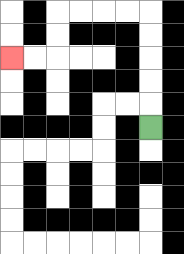{'start': '[6, 5]', 'end': '[0, 2]', 'path_directions': 'U,U,U,U,U,L,L,L,L,D,D,L,L', 'path_coordinates': '[[6, 5], [6, 4], [6, 3], [6, 2], [6, 1], [6, 0], [5, 0], [4, 0], [3, 0], [2, 0], [2, 1], [2, 2], [1, 2], [0, 2]]'}